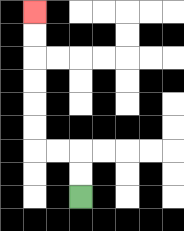{'start': '[3, 8]', 'end': '[1, 0]', 'path_directions': 'U,U,L,L,U,U,U,U,U,U', 'path_coordinates': '[[3, 8], [3, 7], [3, 6], [2, 6], [1, 6], [1, 5], [1, 4], [1, 3], [1, 2], [1, 1], [1, 0]]'}